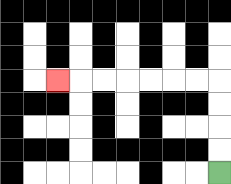{'start': '[9, 7]', 'end': '[2, 3]', 'path_directions': 'U,U,U,U,L,L,L,L,L,L,L', 'path_coordinates': '[[9, 7], [9, 6], [9, 5], [9, 4], [9, 3], [8, 3], [7, 3], [6, 3], [5, 3], [4, 3], [3, 3], [2, 3]]'}